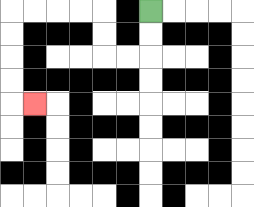{'start': '[6, 0]', 'end': '[1, 4]', 'path_directions': 'D,D,L,L,U,U,L,L,L,L,D,D,D,D,R', 'path_coordinates': '[[6, 0], [6, 1], [6, 2], [5, 2], [4, 2], [4, 1], [4, 0], [3, 0], [2, 0], [1, 0], [0, 0], [0, 1], [0, 2], [0, 3], [0, 4], [1, 4]]'}